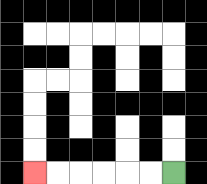{'start': '[7, 7]', 'end': '[1, 7]', 'path_directions': 'L,L,L,L,L,L', 'path_coordinates': '[[7, 7], [6, 7], [5, 7], [4, 7], [3, 7], [2, 7], [1, 7]]'}